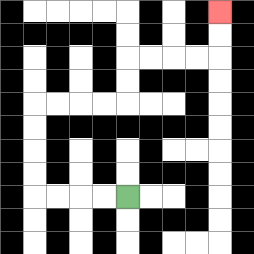{'start': '[5, 8]', 'end': '[9, 0]', 'path_directions': 'L,L,L,L,U,U,U,U,R,R,R,R,U,U,R,R,R,R,U,U', 'path_coordinates': '[[5, 8], [4, 8], [3, 8], [2, 8], [1, 8], [1, 7], [1, 6], [1, 5], [1, 4], [2, 4], [3, 4], [4, 4], [5, 4], [5, 3], [5, 2], [6, 2], [7, 2], [8, 2], [9, 2], [9, 1], [9, 0]]'}